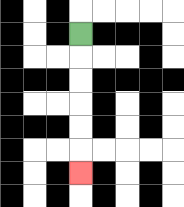{'start': '[3, 1]', 'end': '[3, 7]', 'path_directions': 'D,D,D,D,D,D', 'path_coordinates': '[[3, 1], [3, 2], [3, 3], [3, 4], [3, 5], [3, 6], [3, 7]]'}